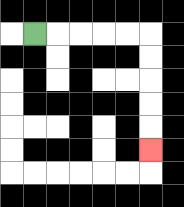{'start': '[1, 1]', 'end': '[6, 6]', 'path_directions': 'R,R,R,R,R,D,D,D,D,D', 'path_coordinates': '[[1, 1], [2, 1], [3, 1], [4, 1], [5, 1], [6, 1], [6, 2], [6, 3], [6, 4], [6, 5], [6, 6]]'}